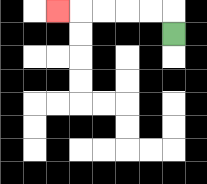{'start': '[7, 1]', 'end': '[2, 0]', 'path_directions': 'U,L,L,L,L,L', 'path_coordinates': '[[7, 1], [7, 0], [6, 0], [5, 0], [4, 0], [3, 0], [2, 0]]'}